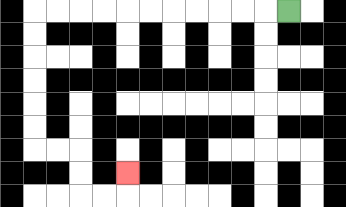{'start': '[12, 0]', 'end': '[5, 7]', 'path_directions': 'L,L,L,L,L,L,L,L,L,L,L,D,D,D,D,D,D,R,R,D,D,R,R,U', 'path_coordinates': '[[12, 0], [11, 0], [10, 0], [9, 0], [8, 0], [7, 0], [6, 0], [5, 0], [4, 0], [3, 0], [2, 0], [1, 0], [1, 1], [1, 2], [1, 3], [1, 4], [1, 5], [1, 6], [2, 6], [3, 6], [3, 7], [3, 8], [4, 8], [5, 8], [5, 7]]'}